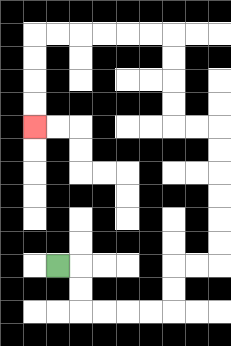{'start': '[2, 11]', 'end': '[1, 5]', 'path_directions': 'R,D,D,R,R,R,R,U,U,R,R,U,U,U,U,U,U,L,L,U,U,U,U,L,L,L,L,L,L,D,D,D,D', 'path_coordinates': '[[2, 11], [3, 11], [3, 12], [3, 13], [4, 13], [5, 13], [6, 13], [7, 13], [7, 12], [7, 11], [8, 11], [9, 11], [9, 10], [9, 9], [9, 8], [9, 7], [9, 6], [9, 5], [8, 5], [7, 5], [7, 4], [7, 3], [7, 2], [7, 1], [6, 1], [5, 1], [4, 1], [3, 1], [2, 1], [1, 1], [1, 2], [1, 3], [1, 4], [1, 5]]'}